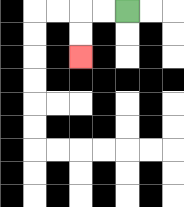{'start': '[5, 0]', 'end': '[3, 2]', 'path_directions': 'L,L,D,D', 'path_coordinates': '[[5, 0], [4, 0], [3, 0], [3, 1], [3, 2]]'}